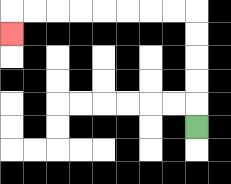{'start': '[8, 5]', 'end': '[0, 1]', 'path_directions': 'U,U,U,U,U,L,L,L,L,L,L,L,L,D', 'path_coordinates': '[[8, 5], [8, 4], [8, 3], [8, 2], [8, 1], [8, 0], [7, 0], [6, 0], [5, 0], [4, 0], [3, 0], [2, 0], [1, 0], [0, 0], [0, 1]]'}